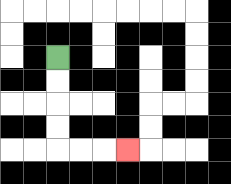{'start': '[2, 2]', 'end': '[5, 6]', 'path_directions': 'D,D,D,D,R,R,R', 'path_coordinates': '[[2, 2], [2, 3], [2, 4], [2, 5], [2, 6], [3, 6], [4, 6], [5, 6]]'}